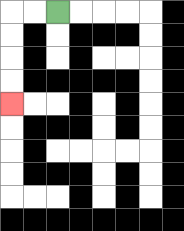{'start': '[2, 0]', 'end': '[0, 4]', 'path_directions': 'L,L,D,D,D,D', 'path_coordinates': '[[2, 0], [1, 0], [0, 0], [0, 1], [0, 2], [0, 3], [0, 4]]'}